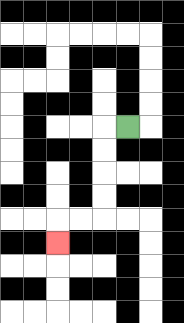{'start': '[5, 5]', 'end': '[2, 10]', 'path_directions': 'L,D,D,D,D,L,L,D', 'path_coordinates': '[[5, 5], [4, 5], [4, 6], [4, 7], [4, 8], [4, 9], [3, 9], [2, 9], [2, 10]]'}